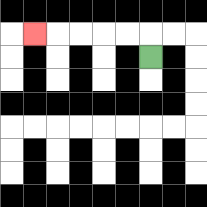{'start': '[6, 2]', 'end': '[1, 1]', 'path_directions': 'U,L,L,L,L,L', 'path_coordinates': '[[6, 2], [6, 1], [5, 1], [4, 1], [3, 1], [2, 1], [1, 1]]'}